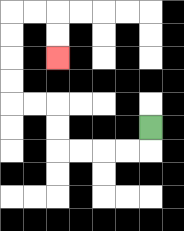{'start': '[6, 5]', 'end': '[2, 2]', 'path_directions': 'D,L,L,L,L,U,U,L,L,U,U,U,U,R,R,D,D', 'path_coordinates': '[[6, 5], [6, 6], [5, 6], [4, 6], [3, 6], [2, 6], [2, 5], [2, 4], [1, 4], [0, 4], [0, 3], [0, 2], [0, 1], [0, 0], [1, 0], [2, 0], [2, 1], [2, 2]]'}